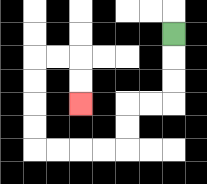{'start': '[7, 1]', 'end': '[3, 4]', 'path_directions': 'D,D,D,L,L,D,D,L,L,L,L,U,U,U,U,R,R,D,D', 'path_coordinates': '[[7, 1], [7, 2], [7, 3], [7, 4], [6, 4], [5, 4], [5, 5], [5, 6], [4, 6], [3, 6], [2, 6], [1, 6], [1, 5], [1, 4], [1, 3], [1, 2], [2, 2], [3, 2], [3, 3], [3, 4]]'}